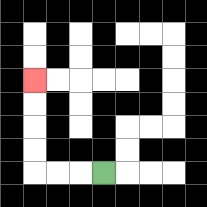{'start': '[4, 7]', 'end': '[1, 3]', 'path_directions': 'L,L,L,U,U,U,U', 'path_coordinates': '[[4, 7], [3, 7], [2, 7], [1, 7], [1, 6], [1, 5], [1, 4], [1, 3]]'}